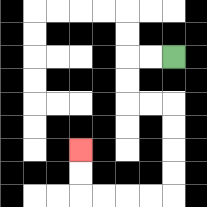{'start': '[7, 2]', 'end': '[3, 6]', 'path_directions': 'L,L,D,D,R,R,D,D,D,D,L,L,L,L,U,U', 'path_coordinates': '[[7, 2], [6, 2], [5, 2], [5, 3], [5, 4], [6, 4], [7, 4], [7, 5], [7, 6], [7, 7], [7, 8], [6, 8], [5, 8], [4, 8], [3, 8], [3, 7], [3, 6]]'}